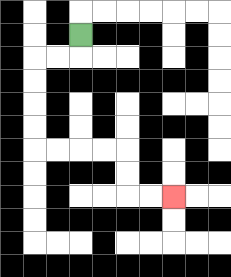{'start': '[3, 1]', 'end': '[7, 8]', 'path_directions': 'D,L,L,D,D,D,D,R,R,R,R,D,D,R,R', 'path_coordinates': '[[3, 1], [3, 2], [2, 2], [1, 2], [1, 3], [1, 4], [1, 5], [1, 6], [2, 6], [3, 6], [4, 6], [5, 6], [5, 7], [5, 8], [6, 8], [7, 8]]'}